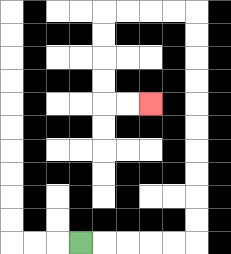{'start': '[3, 10]', 'end': '[6, 4]', 'path_directions': 'R,R,R,R,R,U,U,U,U,U,U,U,U,U,U,L,L,L,L,D,D,D,D,R,R', 'path_coordinates': '[[3, 10], [4, 10], [5, 10], [6, 10], [7, 10], [8, 10], [8, 9], [8, 8], [8, 7], [8, 6], [8, 5], [8, 4], [8, 3], [8, 2], [8, 1], [8, 0], [7, 0], [6, 0], [5, 0], [4, 0], [4, 1], [4, 2], [4, 3], [4, 4], [5, 4], [6, 4]]'}